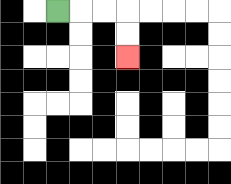{'start': '[2, 0]', 'end': '[5, 2]', 'path_directions': 'R,R,R,D,D', 'path_coordinates': '[[2, 0], [3, 0], [4, 0], [5, 0], [5, 1], [5, 2]]'}